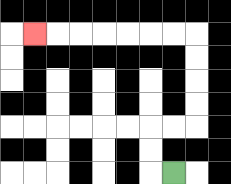{'start': '[7, 7]', 'end': '[1, 1]', 'path_directions': 'L,U,U,R,R,U,U,U,U,L,L,L,L,L,L,L', 'path_coordinates': '[[7, 7], [6, 7], [6, 6], [6, 5], [7, 5], [8, 5], [8, 4], [8, 3], [8, 2], [8, 1], [7, 1], [6, 1], [5, 1], [4, 1], [3, 1], [2, 1], [1, 1]]'}